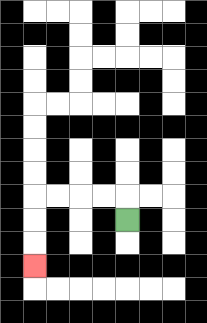{'start': '[5, 9]', 'end': '[1, 11]', 'path_directions': 'U,L,L,L,L,D,D,D', 'path_coordinates': '[[5, 9], [5, 8], [4, 8], [3, 8], [2, 8], [1, 8], [1, 9], [1, 10], [1, 11]]'}